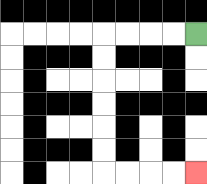{'start': '[8, 1]', 'end': '[8, 7]', 'path_directions': 'L,L,L,L,D,D,D,D,D,D,R,R,R,R', 'path_coordinates': '[[8, 1], [7, 1], [6, 1], [5, 1], [4, 1], [4, 2], [4, 3], [4, 4], [4, 5], [4, 6], [4, 7], [5, 7], [6, 7], [7, 7], [8, 7]]'}